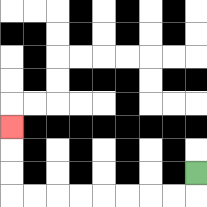{'start': '[8, 7]', 'end': '[0, 5]', 'path_directions': 'D,L,L,L,L,L,L,L,L,U,U,U', 'path_coordinates': '[[8, 7], [8, 8], [7, 8], [6, 8], [5, 8], [4, 8], [3, 8], [2, 8], [1, 8], [0, 8], [0, 7], [0, 6], [0, 5]]'}